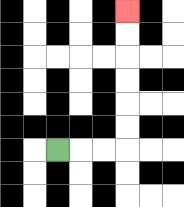{'start': '[2, 6]', 'end': '[5, 0]', 'path_directions': 'R,R,R,U,U,U,U,U,U', 'path_coordinates': '[[2, 6], [3, 6], [4, 6], [5, 6], [5, 5], [5, 4], [5, 3], [5, 2], [5, 1], [5, 0]]'}